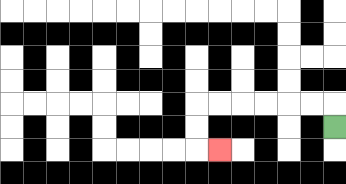{'start': '[14, 5]', 'end': '[9, 6]', 'path_directions': 'U,L,L,L,L,L,L,D,D,R', 'path_coordinates': '[[14, 5], [14, 4], [13, 4], [12, 4], [11, 4], [10, 4], [9, 4], [8, 4], [8, 5], [8, 6], [9, 6]]'}